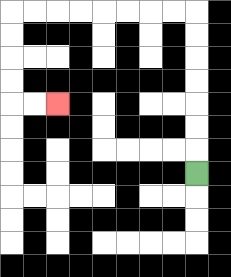{'start': '[8, 7]', 'end': '[2, 4]', 'path_directions': 'U,U,U,U,U,U,U,L,L,L,L,L,L,L,L,D,D,D,D,R,R', 'path_coordinates': '[[8, 7], [8, 6], [8, 5], [8, 4], [8, 3], [8, 2], [8, 1], [8, 0], [7, 0], [6, 0], [5, 0], [4, 0], [3, 0], [2, 0], [1, 0], [0, 0], [0, 1], [0, 2], [0, 3], [0, 4], [1, 4], [2, 4]]'}